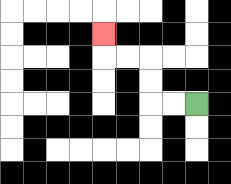{'start': '[8, 4]', 'end': '[4, 1]', 'path_directions': 'L,L,U,U,L,L,U', 'path_coordinates': '[[8, 4], [7, 4], [6, 4], [6, 3], [6, 2], [5, 2], [4, 2], [4, 1]]'}